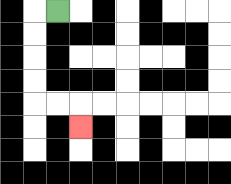{'start': '[2, 0]', 'end': '[3, 5]', 'path_directions': 'L,D,D,D,D,R,R,D', 'path_coordinates': '[[2, 0], [1, 0], [1, 1], [1, 2], [1, 3], [1, 4], [2, 4], [3, 4], [3, 5]]'}